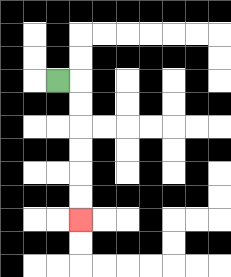{'start': '[2, 3]', 'end': '[3, 9]', 'path_directions': 'R,D,D,D,D,D,D', 'path_coordinates': '[[2, 3], [3, 3], [3, 4], [3, 5], [3, 6], [3, 7], [3, 8], [3, 9]]'}